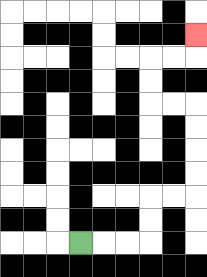{'start': '[3, 10]', 'end': '[8, 1]', 'path_directions': 'R,R,R,U,U,R,R,U,U,U,U,L,L,U,U,R,R,U', 'path_coordinates': '[[3, 10], [4, 10], [5, 10], [6, 10], [6, 9], [6, 8], [7, 8], [8, 8], [8, 7], [8, 6], [8, 5], [8, 4], [7, 4], [6, 4], [6, 3], [6, 2], [7, 2], [8, 2], [8, 1]]'}